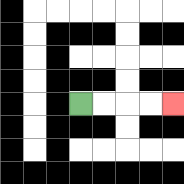{'start': '[3, 4]', 'end': '[7, 4]', 'path_directions': 'R,R,R,R', 'path_coordinates': '[[3, 4], [4, 4], [5, 4], [6, 4], [7, 4]]'}